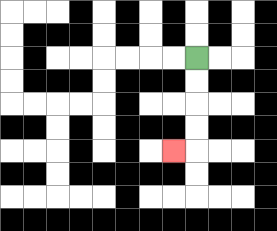{'start': '[8, 2]', 'end': '[7, 6]', 'path_directions': 'D,D,D,D,L', 'path_coordinates': '[[8, 2], [8, 3], [8, 4], [8, 5], [8, 6], [7, 6]]'}